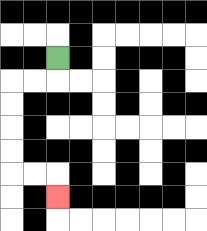{'start': '[2, 2]', 'end': '[2, 8]', 'path_directions': 'D,L,L,D,D,D,D,R,R,D', 'path_coordinates': '[[2, 2], [2, 3], [1, 3], [0, 3], [0, 4], [0, 5], [0, 6], [0, 7], [1, 7], [2, 7], [2, 8]]'}